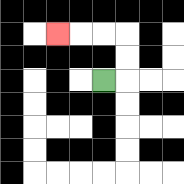{'start': '[4, 3]', 'end': '[2, 1]', 'path_directions': 'R,U,U,L,L,L', 'path_coordinates': '[[4, 3], [5, 3], [5, 2], [5, 1], [4, 1], [3, 1], [2, 1]]'}